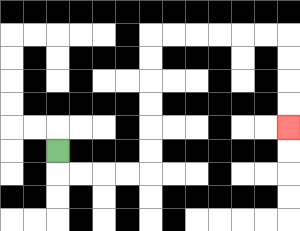{'start': '[2, 6]', 'end': '[12, 5]', 'path_directions': 'D,R,R,R,R,U,U,U,U,U,U,R,R,R,R,R,R,D,D,D,D', 'path_coordinates': '[[2, 6], [2, 7], [3, 7], [4, 7], [5, 7], [6, 7], [6, 6], [6, 5], [6, 4], [6, 3], [6, 2], [6, 1], [7, 1], [8, 1], [9, 1], [10, 1], [11, 1], [12, 1], [12, 2], [12, 3], [12, 4], [12, 5]]'}